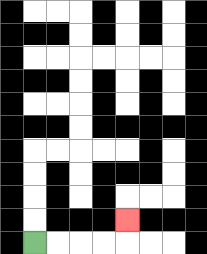{'start': '[1, 10]', 'end': '[5, 9]', 'path_directions': 'R,R,R,R,U', 'path_coordinates': '[[1, 10], [2, 10], [3, 10], [4, 10], [5, 10], [5, 9]]'}